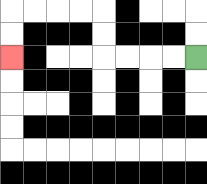{'start': '[8, 2]', 'end': '[0, 2]', 'path_directions': 'L,L,L,L,U,U,L,L,L,L,D,D', 'path_coordinates': '[[8, 2], [7, 2], [6, 2], [5, 2], [4, 2], [4, 1], [4, 0], [3, 0], [2, 0], [1, 0], [0, 0], [0, 1], [0, 2]]'}